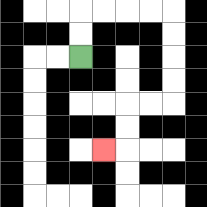{'start': '[3, 2]', 'end': '[4, 6]', 'path_directions': 'U,U,R,R,R,R,D,D,D,D,L,L,D,D,L', 'path_coordinates': '[[3, 2], [3, 1], [3, 0], [4, 0], [5, 0], [6, 0], [7, 0], [7, 1], [7, 2], [7, 3], [7, 4], [6, 4], [5, 4], [5, 5], [5, 6], [4, 6]]'}